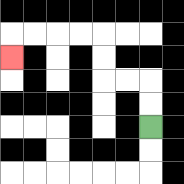{'start': '[6, 5]', 'end': '[0, 2]', 'path_directions': 'U,U,L,L,U,U,L,L,L,L,D', 'path_coordinates': '[[6, 5], [6, 4], [6, 3], [5, 3], [4, 3], [4, 2], [4, 1], [3, 1], [2, 1], [1, 1], [0, 1], [0, 2]]'}